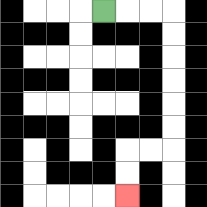{'start': '[4, 0]', 'end': '[5, 8]', 'path_directions': 'R,R,R,D,D,D,D,D,D,L,L,D,D', 'path_coordinates': '[[4, 0], [5, 0], [6, 0], [7, 0], [7, 1], [7, 2], [7, 3], [7, 4], [7, 5], [7, 6], [6, 6], [5, 6], [5, 7], [5, 8]]'}